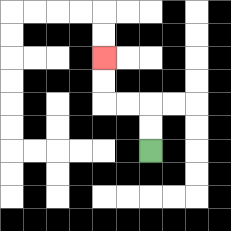{'start': '[6, 6]', 'end': '[4, 2]', 'path_directions': 'U,U,L,L,U,U', 'path_coordinates': '[[6, 6], [6, 5], [6, 4], [5, 4], [4, 4], [4, 3], [4, 2]]'}